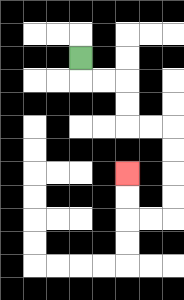{'start': '[3, 2]', 'end': '[5, 7]', 'path_directions': 'D,R,R,D,D,R,R,D,D,D,D,L,L,U,U', 'path_coordinates': '[[3, 2], [3, 3], [4, 3], [5, 3], [5, 4], [5, 5], [6, 5], [7, 5], [7, 6], [7, 7], [7, 8], [7, 9], [6, 9], [5, 9], [5, 8], [5, 7]]'}